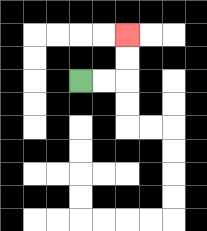{'start': '[3, 3]', 'end': '[5, 1]', 'path_directions': 'R,R,U,U', 'path_coordinates': '[[3, 3], [4, 3], [5, 3], [5, 2], [5, 1]]'}